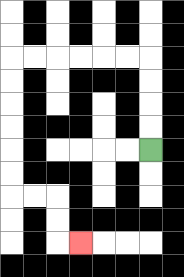{'start': '[6, 6]', 'end': '[3, 10]', 'path_directions': 'U,U,U,U,L,L,L,L,L,L,D,D,D,D,D,D,R,R,D,D,R', 'path_coordinates': '[[6, 6], [6, 5], [6, 4], [6, 3], [6, 2], [5, 2], [4, 2], [3, 2], [2, 2], [1, 2], [0, 2], [0, 3], [0, 4], [0, 5], [0, 6], [0, 7], [0, 8], [1, 8], [2, 8], [2, 9], [2, 10], [3, 10]]'}